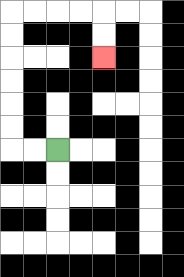{'start': '[2, 6]', 'end': '[4, 2]', 'path_directions': 'L,L,U,U,U,U,U,U,R,R,R,R,D,D', 'path_coordinates': '[[2, 6], [1, 6], [0, 6], [0, 5], [0, 4], [0, 3], [0, 2], [0, 1], [0, 0], [1, 0], [2, 0], [3, 0], [4, 0], [4, 1], [4, 2]]'}